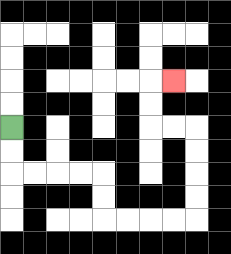{'start': '[0, 5]', 'end': '[7, 3]', 'path_directions': 'D,D,R,R,R,R,D,D,R,R,R,R,U,U,U,U,L,L,U,U,R', 'path_coordinates': '[[0, 5], [0, 6], [0, 7], [1, 7], [2, 7], [3, 7], [4, 7], [4, 8], [4, 9], [5, 9], [6, 9], [7, 9], [8, 9], [8, 8], [8, 7], [8, 6], [8, 5], [7, 5], [6, 5], [6, 4], [6, 3], [7, 3]]'}